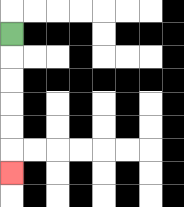{'start': '[0, 1]', 'end': '[0, 7]', 'path_directions': 'D,D,D,D,D,D', 'path_coordinates': '[[0, 1], [0, 2], [0, 3], [0, 4], [0, 5], [0, 6], [0, 7]]'}